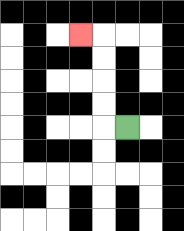{'start': '[5, 5]', 'end': '[3, 1]', 'path_directions': 'L,U,U,U,U,L', 'path_coordinates': '[[5, 5], [4, 5], [4, 4], [4, 3], [4, 2], [4, 1], [3, 1]]'}